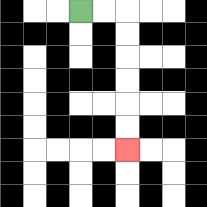{'start': '[3, 0]', 'end': '[5, 6]', 'path_directions': 'R,R,D,D,D,D,D,D', 'path_coordinates': '[[3, 0], [4, 0], [5, 0], [5, 1], [5, 2], [5, 3], [5, 4], [5, 5], [5, 6]]'}